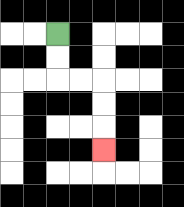{'start': '[2, 1]', 'end': '[4, 6]', 'path_directions': 'D,D,R,R,D,D,D', 'path_coordinates': '[[2, 1], [2, 2], [2, 3], [3, 3], [4, 3], [4, 4], [4, 5], [4, 6]]'}